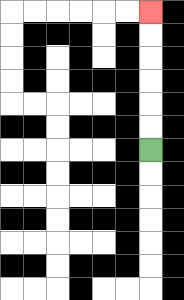{'start': '[6, 6]', 'end': '[6, 0]', 'path_directions': 'U,U,U,U,U,U', 'path_coordinates': '[[6, 6], [6, 5], [6, 4], [6, 3], [6, 2], [6, 1], [6, 0]]'}